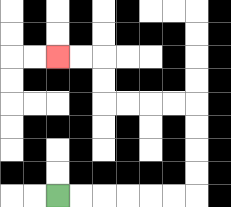{'start': '[2, 8]', 'end': '[2, 2]', 'path_directions': 'R,R,R,R,R,R,U,U,U,U,L,L,L,L,U,U,L,L', 'path_coordinates': '[[2, 8], [3, 8], [4, 8], [5, 8], [6, 8], [7, 8], [8, 8], [8, 7], [8, 6], [8, 5], [8, 4], [7, 4], [6, 4], [5, 4], [4, 4], [4, 3], [4, 2], [3, 2], [2, 2]]'}